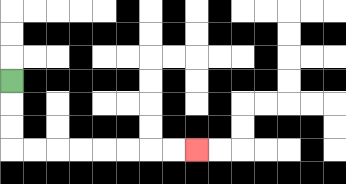{'start': '[0, 3]', 'end': '[8, 6]', 'path_directions': 'D,D,D,R,R,R,R,R,R,R,R', 'path_coordinates': '[[0, 3], [0, 4], [0, 5], [0, 6], [1, 6], [2, 6], [3, 6], [4, 6], [5, 6], [6, 6], [7, 6], [8, 6]]'}